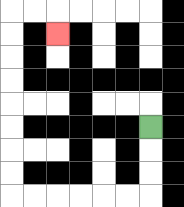{'start': '[6, 5]', 'end': '[2, 1]', 'path_directions': 'D,D,D,L,L,L,L,L,L,U,U,U,U,U,U,U,U,R,R,D', 'path_coordinates': '[[6, 5], [6, 6], [6, 7], [6, 8], [5, 8], [4, 8], [3, 8], [2, 8], [1, 8], [0, 8], [0, 7], [0, 6], [0, 5], [0, 4], [0, 3], [0, 2], [0, 1], [0, 0], [1, 0], [2, 0], [2, 1]]'}